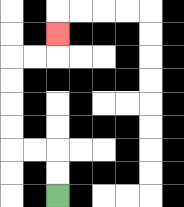{'start': '[2, 8]', 'end': '[2, 1]', 'path_directions': 'U,U,L,L,U,U,U,U,R,R,U', 'path_coordinates': '[[2, 8], [2, 7], [2, 6], [1, 6], [0, 6], [0, 5], [0, 4], [0, 3], [0, 2], [1, 2], [2, 2], [2, 1]]'}